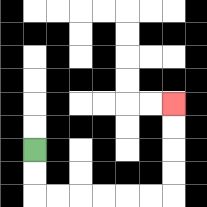{'start': '[1, 6]', 'end': '[7, 4]', 'path_directions': 'D,D,R,R,R,R,R,R,U,U,U,U', 'path_coordinates': '[[1, 6], [1, 7], [1, 8], [2, 8], [3, 8], [4, 8], [5, 8], [6, 8], [7, 8], [7, 7], [7, 6], [7, 5], [7, 4]]'}